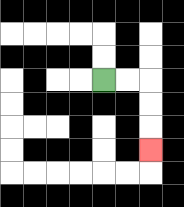{'start': '[4, 3]', 'end': '[6, 6]', 'path_directions': 'R,R,D,D,D', 'path_coordinates': '[[4, 3], [5, 3], [6, 3], [6, 4], [6, 5], [6, 6]]'}